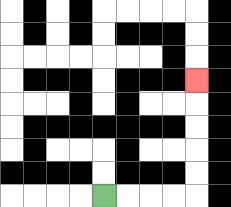{'start': '[4, 8]', 'end': '[8, 3]', 'path_directions': 'R,R,R,R,U,U,U,U,U', 'path_coordinates': '[[4, 8], [5, 8], [6, 8], [7, 8], [8, 8], [8, 7], [8, 6], [8, 5], [8, 4], [8, 3]]'}